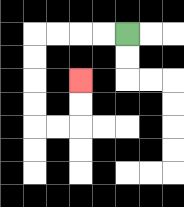{'start': '[5, 1]', 'end': '[3, 3]', 'path_directions': 'L,L,L,L,D,D,D,D,R,R,U,U', 'path_coordinates': '[[5, 1], [4, 1], [3, 1], [2, 1], [1, 1], [1, 2], [1, 3], [1, 4], [1, 5], [2, 5], [3, 5], [3, 4], [3, 3]]'}